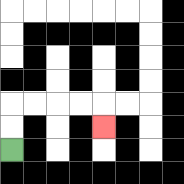{'start': '[0, 6]', 'end': '[4, 5]', 'path_directions': 'U,U,R,R,R,R,D', 'path_coordinates': '[[0, 6], [0, 5], [0, 4], [1, 4], [2, 4], [3, 4], [4, 4], [4, 5]]'}